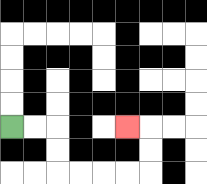{'start': '[0, 5]', 'end': '[5, 5]', 'path_directions': 'R,R,D,D,R,R,R,R,U,U,L', 'path_coordinates': '[[0, 5], [1, 5], [2, 5], [2, 6], [2, 7], [3, 7], [4, 7], [5, 7], [6, 7], [6, 6], [6, 5], [5, 5]]'}